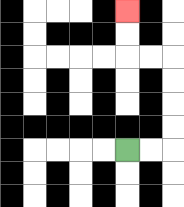{'start': '[5, 6]', 'end': '[5, 0]', 'path_directions': 'R,R,U,U,U,U,L,L,U,U', 'path_coordinates': '[[5, 6], [6, 6], [7, 6], [7, 5], [7, 4], [7, 3], [7, 2], [6, 2], [5, 2], [5, 1], [5, 0]]'}